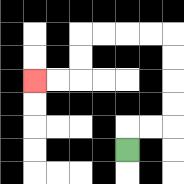{'start': '[5, 6]', 'end': '[1, 3]', 'path_directions': 'U,R,R,U,U,U,U,L,L,L,L,D,D,L,L', 'path_coordinates': '[[5, 6], [5, 5], [6, 5], [7, 5], [7, 4], [7, 3], [7, 2], [7, 1], [6, 1], [5, 1], [4, 1], [3, 1], [3, 2], [3, 3], [2, 3], [1, 3]]'}